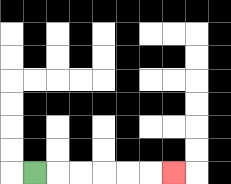{'start': '[1, 7]', 'end': '[7, 7]', 'path_directions': 'R,R,R,R,R,R', 'path_coordinates': '[[1, 7], [2, 7], [3, 7], [4, 7], [5, 7], [6, 7], [7, 7]]'}